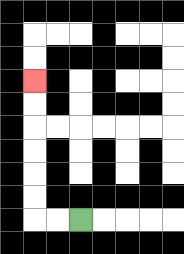{'start': '[3, 9]', 'end': '[1, 3]', 'path_directions': 'L,L,U,U,U,U,U,U', 'path_coordinates': '[[3, 9], [2, 9], [1, 9], [1, 8], [1, 7], [1, 6], [1, 5], [1, 4], [1, 3]]'}